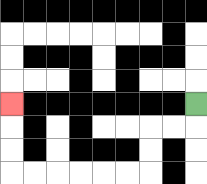{'start': '[8, 4]', 'end': '[0, 4]', 'path_directions': 'D,L,L,D,D,L,L,L,L,L,L,U,U,U', 'path_coordinates': '[[8, 4], [8, 5], [7, 5], [6, 5], [6, 6], [6, 7], [5, 7], [4, 7], [3, 7], [2, 7], [1, 7], [0, 7], [0, 6], [0, 5], [0, 4]]'}